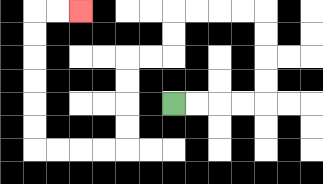{'start': '[7, 4]', 'end': '[3, 0]', 'path_directions': 'R,R,R,R,U,U,U,U,L,L,L,L,D,D,L,L,D,D,D,D,L,L,L,L,U,U,U,U,U,U,R,R', 'path_coordinates': '[[7, 4], [8, 4], [9, 4], [10, 4], [11, 4], [11, 3], [11, 2], [11, 1], [11, 0], [10, 0], [9, 0], [8, 0], [7, 0], [7, 1], [7, 2], [6, 2], [5, 2], [5, 3], [5, 4], [5, 5], [5, 6], [4, 6], [3, 6], [2, 6], [1, 6], [1, 5], [1, 4], [1, 3], [1, 2], [1, 1], [1, 0], [2, 0], [3, 0]]'}